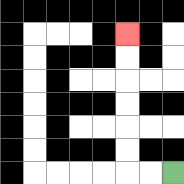{'start': '[7, 7]', 'end': '[5, 1]', 'path_directions': 'L,L,U,U,U,U,U,U', 'path_coordinates': '[[7, 7], [6, 7], [5, 7], [5, 6], [5, 5], [5, 4], [5, 3], [5, 2], [5, 1]]'}